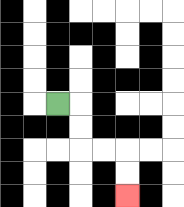{'start': '[2, 4]', 'end': '[5, 8]', 'path_directions': 'R,D,D,R,R,D,D', 'path_coordinates': '[[2, 4], [3, 4], [3, 5], [3, 6], [4, 6], [5, 6], [5, 7], [5, 8]]'}